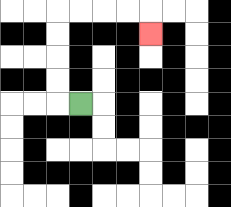{'start': '[3, 4]', 'end': '[6, 1]', 'path_directions': 'L,U,U,U,U,R,R,R,R,D', 'path_coordinates': '[[3, 4], [2, 4], [2, 3], [2, 2], [2, 1], [2, 0], [3, 0], [4, 0], [5, 0], [6, 0], [6, 1]]'}